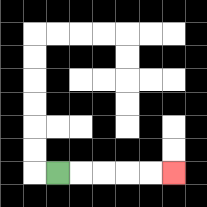{'start': '[2, 7]', 'end': '[7, 7]', 'path_directions': 'R,R,R,R,R', 'path_coordinates': '[[2, 7], [3, 7], [4, 7], [5, 7], [6, 7], [7, 7]]'}